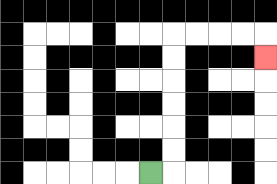{'start': '[6, 7]', 'end': '[11, 2]', 'path_directions': 'R,U,U,U,U,U,U,R,R,R,R,D', 'path_coordinates': '[[6, 7], [7, 7], [7, 6], [7, 5], [7, 4], [7, 3], [7, 2], [7, 1], [8, 1], [9, 1], [10, 1], [11, 1], [11, 2]]'}